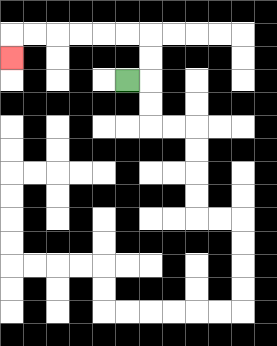{'start': '[5, 3]', 'end': '[0, 2]', 'path_directions': 'R,U,U,L,L,L,L,L,L,D', 'path_coordinates': '[[5, 3], [6, 3], [6, 2], [6, 1], [5, 1], [4, 1], [3, 1], [2, 1], [1, 1], [0, 1], [0, 2]]'}